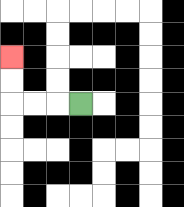{'start': '[3, 4]', 'end': '[0, 2]', 'path_directions': 'L,L,L,U,U', 'path_coordinates': '[[3, 4], [2, 4], [1, 4], [0, 4], [0, 3], [0, 2]]'}